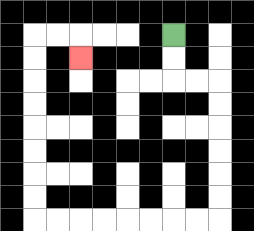{'start': '[7, 1]', 'end': '[3, 2]', 'path_directions': 'D,D,R,R,D,D,D,D,D,D,L,L,L,L,L,L,L,L,U,U,U,U,U,U,U,U,R,R,D', 'path_coordinates': '[[7, 1], [7, 2], [7, 3], [8, 3], [9, 3], [9, 4], [9, 5], [9, 6], [9, 7], [9, 8], [9, 9], [8, 9], [7, 9], [6, 9], [5, 9], [4, 9], [3, 9], [2, 9], [1, 9], [1, 8], [1, 7], [1, 6], [1, 5], [1, 4], [1, 3], [1, 2], [1, 1], [2, 1], [3, 1], [3, 2]]'}